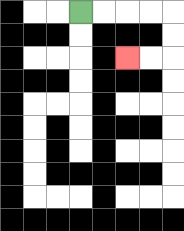{'start': '[3, 0]', 'end': '[5, 2]', 'path_directions': 'R,R,R,R,D,D,L,L', 'path_coordinates': '[[3, 0], [4, 0], [5, 0], [6, 0], [7, 0], [7, 1], [7, 2], [6, 2], [5, 2]]'}